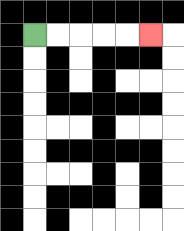{'start': '[1, 1]', 'end': '[6, 1]', 'path_directions': 'R,R,R,R,R', 'path_coordinates': '[[1, 1], [2, 1], [3, 1], [4, 1], [5, 1], [6, 1]]'}